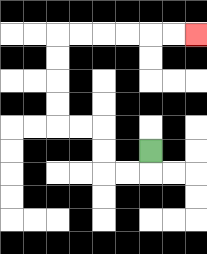{'start': '[6, 6]', 'end': '[8, 1]', 'path_directions': 'D,L,L,U,U,L,L,U,U,U,U,R,R,R,R,R,R', 'path_coordinates': '[[6, 6], [6, 7], [5, 7], [4, 7], [4, 6], [4, 5], [3, 5], [2, 5], [2, 4], [2, 3], [2, 2], [2, 1], [3, 1], [4, 1], [5, 1], [6, 1], [7, 1], [8, 1]]'}